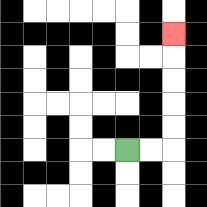{'start': '[5, 6]', 'end': '[7, 1]', 'path_directions': 'R,R,U,U,U,U,U', 'path_coordinates': '[[5, 6], [6, 6], [7, 6], [7, 5], [7, 4], [7, 3], [7, 2], [7, 1]]'}